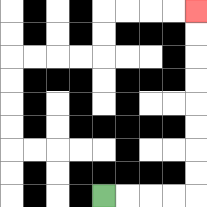{'start': '[4, 8]', 'end': '[8, 0]', 'path_directions': 'R,R,R,R,U,U,U,U,U,U,U,U', 'path_coordinates': '[[4, 8], [5, 8], [6, 8], [7, 8], [8, 8], [8, 7], [8, 6], [8, 5], [8, 4], [8, 3], [8, 2], [8, 1], [8, 0]]'}